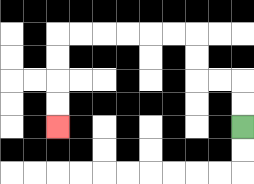{'start': '[10, 5]', 'end': '[2, 5]', 'path_directions': 'U,U,L,L,U,U,L,L,L,L,L,L,D,D,D,D', 'path_coordinates': '[[10, 5], [10, 4], [10, 3], [9, 3], [8, 3], [8, 2], [8, 1], [7, 1], [6, 1], [5, 1], [4, 1], [3, 1], [2, 1], [2, 2], [2, 3], [2, 4], [2, 5]]'}